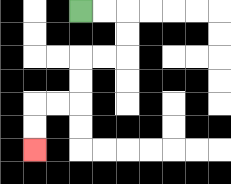{'start': '[3, 0]', 'end': '[1, 6]', 'path_directions': 'R,R,D,D,L,L,D,D,L,L,D,D', 'path_coordinates': '[[3, 0], [4, 0], [5, 0], [5, 1], [5, 2], [4, 2], [3, 2], [3, 3], [3, 4], [2, 4], [1, 4], [1, 5], [1, 6]]'}